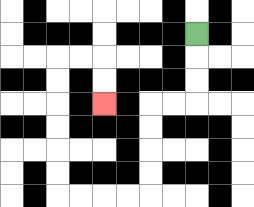{'start': '[8, 1]', 'end': '[4, 4]', 'path_directions': 'D,D,D,L,L,D,D,D,D,L,L,L,L,U,U,U,U,U,U,R,R,D,D', 'path_coordinates': '[[8, 1], [8, 2], [8, 3], [8, 4], [7, 4], [6, 4], [6, 5], [6, 6], [6, 7], [6, 8], [5, 8], [4, 8], [3, 8], [2, 8], [2, 7], [2, 6], [2, 5], [2, 4], [2, 3], [2, 2], [3, 2], [4, 2], [4, 3], [4, 4]]'}